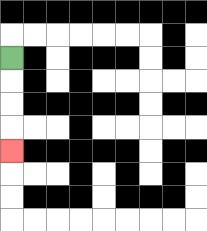{'start': '[0, 2]', 'end': '[0, 6]', 'path_directions': 'D,D,D,D', 'path_coordinates': '[[0, 2], [0, 3], [0, 4], [0, 5], [0, 6]]'}